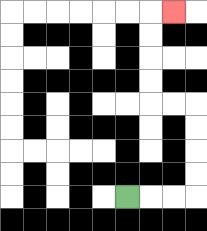{'start': '[5, 8]', 'end': '[7, 0]', 'path_directions': 'R,R,R,U,U,U,U,L,L,U,U,U,U,R', 'path_coordinates': '[[5, 8], [6, 8], [7, 8], [8, 8], [8, 7], [8, 6], [8, 5], [8, 4], [7, 4], [6, 4], [6, 3], [6, 2], [6, 1], [6, 0], [7, 0]]'}